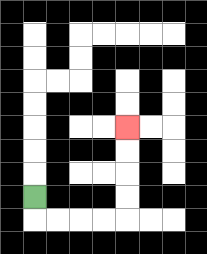{'start': '[1, 8]', 'end': '[5, 5]', 'path_directions': 'D,R,R,R,R,U,U,U,U', 'path_coordinates': '[[1, 8], [1, 9], [2, 9], [3, 9], [4, 9], [5, 9], [5, 8], [5, 7], [5, 6], [5, 5]]'}